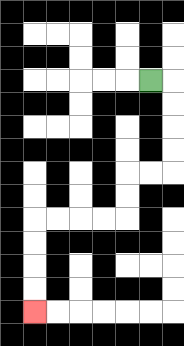{'start': '[6, 3]', 'end': '[1, 13]', 'path_directions': 'R,D,D,D,D,L,L,D,D,L,L,L,L,D,D,D,D', 'path_coordinates': '[[6, 3], [7, 3], [7, 4], [7, 5], [7, 6], [7, 7], [6, 7], [5, 7], [5, 8], [5, 9], [4, 9], [3, 9], [2, 9], [1, 9], [1, 10], [1, 11], [1, 12], [1, 13]]'}